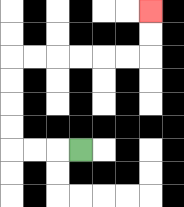{'start': '[3, 6]', 'end': '[6, 0]', 'path_directions': 'L,L,L,U,U,U,U,R,R,R,R,R,R,U,U', 'path_coordinates': '[[3, 6], [2, 6], [1, 6], [0, 6], [0, 5], [0, 4], [0, 3], [0, 2], [1, 2], [2, 2], [3, 2], [4, 2], [5, 2], [6, 2], [6, 1], [6, 0]]'}